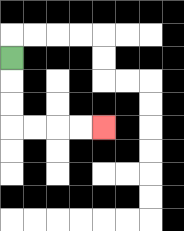{'start': '[0, 2]', 'end': '[4, 5]', 'path_directions': 'D,D,D,R,R,R,R', 'path_coordinates': '[[0, 2], [0, 3], [0, 4], [0, 5], [1, 5], [2, 5], [3, 5], [4, 5]]'}